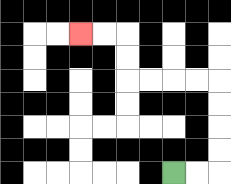{'start': '[7, 7]', 'end': '[3, 1]', 'path_directions': 'R,R,U,U,U,U,L,L,L,L,U,U,L,L', 'path_coordinates': '[[7, 7], [8, 7], [9, 7], [9, 6], [9, 5], [9, 4], [9, 3], [8, 3], [7, 3], [6, 3], [5, 3], [5, 2], [5, 1], [4, 1], [3, 1]]'}